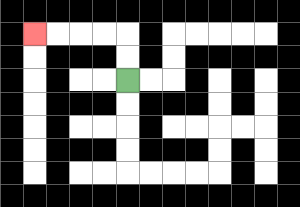{'start': '[5, 3]', 'end': '[1, 1]', 'path_directions': 'U,U,L,L,L,L', 'path_coordinates': '[[5, 3], [5, 2], [5, 1], [4, 1], [3, 1], [2, 1], [1, 1]]'}